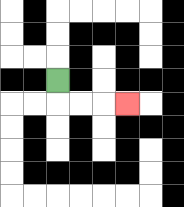{'start': '[2, 3]', 'end': '[5, 4]', 'path_directions': 'D,R,R,R', 'path_coordinates': '[[2, 3], [2, 4], [3, 4], [4, 4], [5, 4]]'}